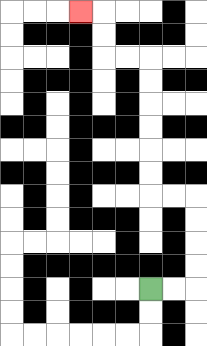{'start': '[6, 12]', 'end': '[3, 0]', 'path_directions': 'R,R,U,U,U,U,L,L,U,U,U,U,U,U,L,L,U,U,L', 'path_coordinates': '[[6, 12], [7, 12], [8, 12], [8, 11], [8, 10], [8, 9], [8, 8], [7, 8], [6, 8], [6, 7], [6, 6], [6, 5], [6, 4], [6, 3], [6, 2], [5, 2], [4, 2], [4, 1], [4, 0], [3, 0]]'}